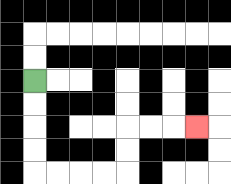{'start': '[1, 3]', 'end': '[8, 5]', 'path_directions': 'D,D,D,D,R,R,R,R,U,U,R,R,R', 'path_coordinates': '[[1, 3], [1, 4], [1, 5], [1, 6], [1, 7], [2, 7], [3, 7], [4, 7], [5, 7], [5, 6], [5, 5], [6, 5], [7, 5], [8, 5]]'}